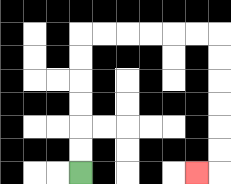{'start': '[3, 7]', 'end': '[8, 7]', 'path_directions': 'U,U,U,U,U,U,R,R,R,R,R,R,D,D,D,D,D,D,L', 'path_coordinates': '[[3, 7], [3, 6], [3, 5], [3, 4], [3, 3], [3, 2], [3, 1], [4, 1], [5, 1], [6, 1], [7, 1], [8, 1], [9, 1], [9, 2], [9, 3], [9, 4], [9, 5], [9, 6], [9, 7], [8, 7]]'}